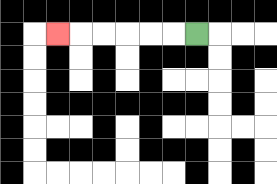{'start': '[8, 1]', 'end': '[2, 1]', 'path_directions': 'L,L,L,L,L,L', 'path_coordinates': '[[8, 1], [7, 1], [6, 1], [5, 1], [4, 1], [3, 1], [2, 1]]'}